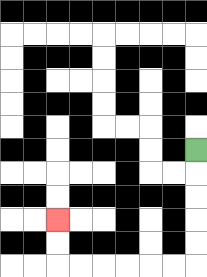{'start': '[8, 6]', 'end': '[2, 9]', 'path_directions': 'D,D,D,D,D,L,L,L,L,L,L,U,U', 'path_coordinates': '[[8, 6], [8, 7], [8, 8], [8, 9], [8, 10], [8, 11], [7, 11], [6, 11], [5, 11], [4, 11], [3, 11], [2, 11], [2, 10], [2, 9]]'}